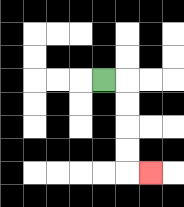{'start': '[4, 3]', 'end': '[6, 7]', 'path_directions': 'R,D,D,D,D,R', 'path_coordinates': '[[4, 3], [5, 3], [5, 4], [5, 5], [5, 6], [5, 7], [6, 7]]'}